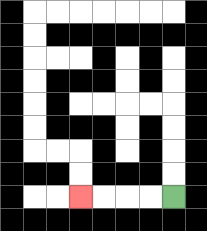{'start': '[7, 8]', 'end': '[3, 8]', 'path_directions': 'L,L,L,L', 'path_coordinates': '[[7, 8], [6, 8], [5, 8], [4, 8], [3, 8]]'}